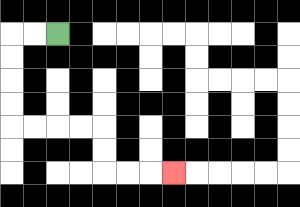{'start': '[2, 1]', 'end': '[7, 7]', 'path_directions': 'L,L,D,D,D,D,R,R,R,R,D,D,R,R,R', 'path_coordinates': '[[2, 1], [1, 1], [0, 1], [0, 2], [0, 3], [0, 4], [0, 5], [1, 5], [2, 5], [3, 5], [4, 5], [4, 6], [4, 7], [5, 7], [6, 7], [7, 7]]'}